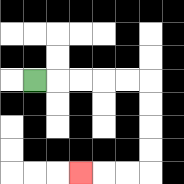{'start': '[1, 3]', 'end': '[3, 7]', 'path_directions': 'R,R,R,R,R,D,D,D,D,L,L,L', 'path_coordinates': '[[1, 3], [2, 3], [3, 3], [4, 3], [5, 3], [6, 3], [6, 4], [6, 5], [6, 6], [6, 7], [5, 7], [4, 7], [3, 7]]'}